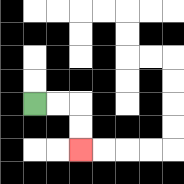{'start': '[1, 4]', 'end': '[3, 6]', 'path_directions': 'R,R,D,D', 'path_coordinates': '[[1, 4], [2, 4], [3, 4], [3, 5], [3, 6]]'}